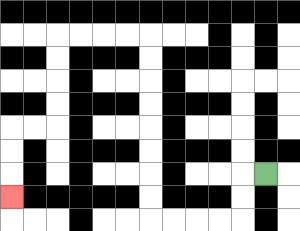{'start': '[11, 7]', 'end': '[0, 8]', 'path_directions': 'L,D,D,L,L,L,L,U,U,U,U,U,U,U,U,L,L,L,L,D,D,D,D,L,L,D,D,D', 'path_coordinates': '[[11, 7], [10, 7], [10, 8], [10, 9], [9, 9], [8, 9], [7, 9], [6, 9], [6, 8], [6, 7], [6, 6], [6, 5], [6, 4], [6, 3], [6, 2], [6, 1], [5, 1], [4, 1], [3, 1], [2, 1], [2, 2], [2, 3], [2, 4], [2, 5], [1, 5], [0, 5], [0, 6], [0, 7], [0, 8]]'}